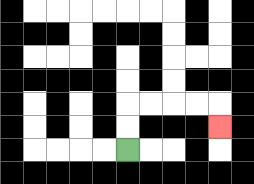{'start': '[5, 6]', 'end': '[9, 5]', 'path_directions': 'U,U,R,R,R,R,D', 'path_coordinates': '[[5, 6], [5, 5], [5, 4], [6, 4], [7, 4], [8, 4], [9, 4], [9, 5]]'}